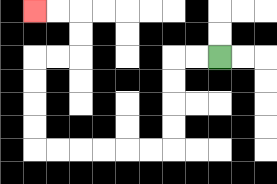{'start': '[9, 2]', 'end': '[1, 0]', 'path_directions': 'L,L,D,D,D,D,L,L,L,L,L,L,U,U,U,U,R,R,U,U,L,L', 'path_coordinates': '[[9, 2], [8, 2], [7, 2], [7, 3], [7, 4], [7, 5], [7, 6], [6, 6], [5, 6], [4, 6], [3, 6], [2, 6], [1, 6], [1, 5], [1, 4], [1, 3], [1, 2], [2, 2], [3, 2], [3, 1], [3, 0], [2, 0], [1, 0]]'}